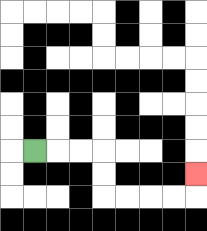{'start': '[1, 6]', 'end': '[8, 7]', 'path_directions': 'R,R,R,D,D,R,R,R,R,U', 'path_coordinates': '[[1, 6], [2, 6], [3, 6], [4, 6], [4, 7], [4, 8], [5, 8], [6, 8], [7, 8], [8, 8], [8, 7]]'}